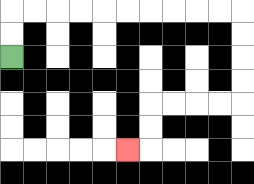{'start': '[0, 2]', 'end': '[5, 6]', 'path_directions': 'U,U,R,R,R,R,R,R,R,R,R,R,D,D,D,D,L,L,L,L,D,D,L', 'path_coordinates': '[[0, 2], [0, 1], [0, 0], [1, 0], [2, 0], [3, 0], [4, 0], [5, 0], [6, 0], [7, 0], [8, 0], [9, 0], [10, 0], [10, 1], [10, 2], [10, 3], [10, 4], [9, 4], [8, 4], [7, 4], [6, 4], [6, 5], [6, 6], [5, 6]]'}